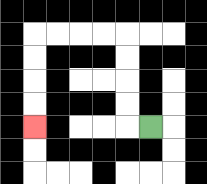{'start': '[6, 5]', 'end': '[1, 5]', 'path_directions': 'L,U,U,U,U,L,L,L,L,D,D,D,D', 'path_coordinates': '[[6, 5], [5, 5], [5, 4], [5, 3], [5, 2], [5, 1], [4, 1], [3, 1], [2, 1], [1, 1], [1, 2], [1, 3], [1, 4], [1, 5]]'}